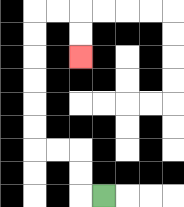{'start': '[4, 8]', 'end': '[3, 2]', 'path_directions': 'L,U,U,L,L,U,U,U,U,U,U,R,R,D,D', 'path_coordinates': '[[4, 8], [3, 8], [3, 7], [3, 6], [2, 6], [1, 6], [1, 5], [1, 4], [1, 3], [1, 2], [1, 1], [1, 0], [2, 0], [3, 0], [3, 1], [3, 2]]'}